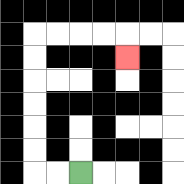{'start': '[3, 7]', 'end': '[5, 2]', 'path_directions': 'L,L,U,U,U,U,U,U,R,R,R,R,D', 'path_coordinates': '[[3, 7], [2, 7], [1, 7], [1, 6], [1, 5], [1, 4], [1, 3], [1, 2], [1, 1], [2, 1], [3, 1], [4, 1], [5, 1], [5, 2]]'}